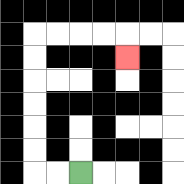{'start': '[3, 7]', 'end': '[5, 2]', 'path_directions': 'L,L,U,U,U,U,U,U,R,R,R,R,D', 'path_coordinates': '[[3, 7], [2, 7], [1, 7], [1, 6], [1, 5], [1, 4], [1, 3], [1, 2], [1, 1], [2, 1], [3, 1], [4, 1], [5, 1], [5, 2]]'}